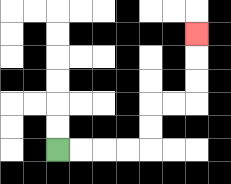{'start': '[2, 6]', 'end': '[8, 1]', 'path_directions': 'R,R,R,R,U,U,R,R,U,U,U', 'path_coordinates': '[[2, 6], [3, 6], [4, 6], [5, 6], [6, 6], [6, 5], [6, 4], [7, 4], [8, 4], [8, 3], [8, 2], [8, 1]]'}